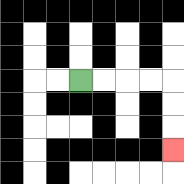{'start': '[3, 3]', 'end': '[7, 6]', 'path_directions': 'R,R,R,R,D,D,D', 'path_coordinates': '[[3, 3], [4, 3], [5, 3], [6, 3], [7, 3], [7, 4], [7, 5], [7, 6]]'}